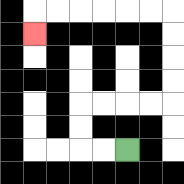{'start': '[5, 6]', 'end': '[1, 1]', 'path_directions': 'L,L,U,U,R,R,R,R,U,U,U,U,L,L,L,L,L,L,D', 'path_coordinates': '[[5, 6], [4, 6], [3, 6], [3, 5], [3, 4], [4, 4], [5, 4], [6, 4], [7, 4], [7, 3], [7, 2], [7, 1], [7, 0], [6, 0], [5, 0], [4, 0], [3, 0], [2, 0], [1, 0], [1, 1]]'}